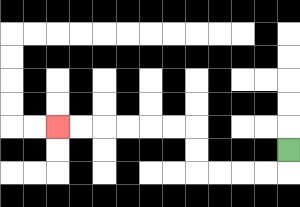{'start': '[12, 6]', 'end': '[2, 5]', 'path_directions': 'D,L,L,L,L,U,U,L,L,L,L,L,L', 'path_coordinates': '[[12, 6], [12, 7], [11, 7], [10, 7], [9, 7], [8, 7], [8, 6], [8, 5], [7, 5], [6, 5], [5, 5], [4, 5], [3, 5], [2, 5]]'}